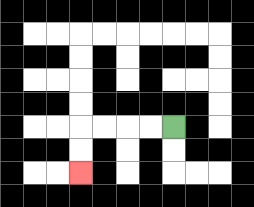{'start': '[7, 5]', 'end': '[3, 7]', 'path_directions': 'L,L,L,L,D,D', 'path_coordinates': '[[7, 5], [6, 5], [5, 5], [4, 5], [3, 5], [3, 6], [3, 7]]'}